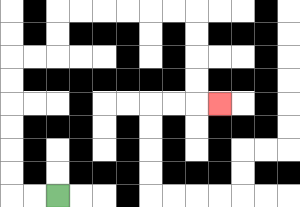{'start': '[2, 8]', 'end': '[9, 4]', 'path_directions': 'L,L,U,U,U,U,U,U,R,R,U,U,R,R,R,R,R,R,D,D,D,D,R', 'path_coordinates': '[[2, 8], [1, 8], [0, 8], [0, 7], [0, 6], [0, 5], [0, 4], [0, 3], [0, 2], [1, 2], [2, 2], [2, 1], [2, 0], [3, 0], [4, 0], [5, 0], [6, 0], [7, 0], [8, 0], [8, 1], [8, 2], [8, 3], [8, 4], [9, 4]]'}